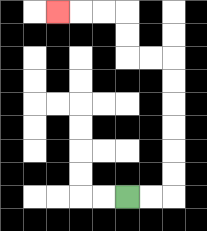{'start': '[5, 8]', 'end': '[2, 0]', 'path_directions': 'R,R,U,U,U,U,U,U,L,L,U,U,L,L,L', 'path_coordinates': '[[5, 8], [6, 8], [7, 8], [7, 7], [7, 6], [7, 5], [7, 4], [7, 3], [7, 2], [6, 2], [5, 2], [5, 1], [5, 0], [4, 0], [3, 0], [2, 0]]'}